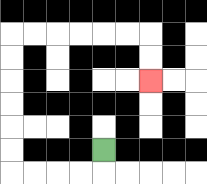{'start': '[4, 6]', 'end': '[6, 3]', 'path_directions': 'D,L,L,L,L,U,U,U,U,U,U,R,R,R,R,R,R,D,D', 'path_coordinates': '[[4, 6], [4, 7], [3, 7], [2, 7], [1, 7], [0, 7], [0, 6], [0, 5], [0, 4], [0, 3], [0, 2], [0, 1], [1, 1], [2, 1], [3, 1], [4, 1], [5, 1], [6, 1], [6, 2], [6, 3]]'}